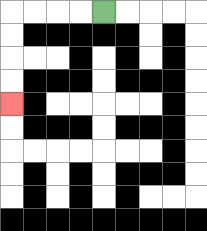{'start': '[4, 0]', 'end': '[0, 4]', 'path_directions': 'L,L,L,L,D,D,D,D', 'path_coordinates': '[[4, 0], [3, 0], [2, 0], [1, 0], [0, 0], [0, 1], [0, 2], [0, 3], [0, 4]]'}